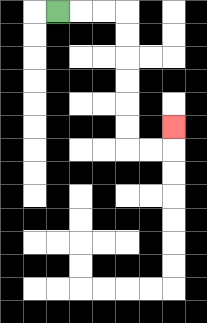{'start': '[2, 0]', 'end': '[7, 5]', 'path_directions': 'R,R,R,D,D,D,D,D,D,R,R,U', 'path_coordinates': '[[2, 0], [3, 0], [4, 0], [5, 0], [5, 1], [5, 2], [5, 3], [5, 4], [5, 5], [5, 6], [6, 6], [7, 6], [7, 5]]'}